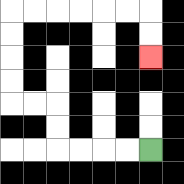{'start': '[6, 6]', 'end': '[6, 2]', 'path_directions': 'L,L,L,L,U,U,L,L,U,U,U,U,R,R,R,R,R,R,D,D', 'path_coordinates': '[[6, 6], [5, 6], [4, 6], [3, 6], [2, 6], [2, 5], [2, 4], [1, 4], [0, 4], [0, 3], [0, 2], [0, 1], [0, 0], [1, 0], [2, 0], [3, 0], [4, 0], [5, 0], [6, 0], [6, 1], [6, 2]]'}